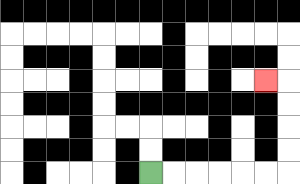{'start': '[6, 7]', 'end': '[11, 3]', 'path_directions': 'R,R,R,R,R,R,U,U,U,U,L', 'path_coordinates': '[[6, 7], [7, 7], [8, 7], [9, 7], [10, 7], [11, 7], [12, 7], [12, 6], [12, 5], [12, 4], [12, 3], [11, 3]]'}